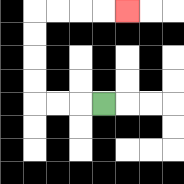{'start': '[4, 4]', 'end': '[5, 0]', 'path_directions': 'L,L,L,U,U,U,U,R,R,R,R', 'path_coordinates': '[[4, 4], [3, 4], [2, 4], [1, 4], [1, 3], [1, 2], [1, 1], [1, 0], [2, 0], [3, 0], [4, 0], [5, 0]]'}